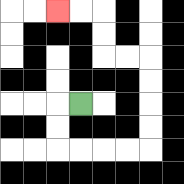{'start': '[3, 4]', 'end': '[2, 0]', 'path_directions': 'L,D,D,R,R,R,R,U,U,U,U,L,L,U,U,L,L', 'path_coordinates': '[[3, 4], [2, 4], [2, 5], [2, 6], [3, 6], [4, 6], [5, 6], [6, 6], [6, 5], [6, 4], [6, 3], [6, 2], [5, 2], [4, 2], [4, 1], [4, 0], [3, 0], [2, 0]]'}